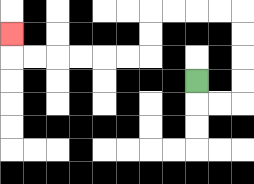{'start': '[8, 3]', 'end': '[0, 1]', 'path_directions': 'D,R,R,U,U,U,U,L,L,L,L,D,D,L,L,L,L,L,L,U', 'path_coordinates': '[[8, 3], [8, 4], [9, 4], [10, 4], [10, 3], [10, 2], [10, 1], [10, 0], [9, 0], [8, 0], [7, 0], [6, 0], [6, 1], [6, 2], [5, 2], [4, 2], [3, 2], [2, 2], [1, 2], [0, 2], [0, 1]]'}